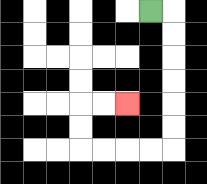{'start': '[6, 0]', 'end': '[5, 4]', 'path_directions': 'R,D,D,D,D,D,D,L,L,L,L,U,U,R,R', 'path_coordinates': '[[6, 0], [7, 0], [7, 1], [7, 2], [7, 3], [7, 4], [7, 5], [7, 6], [6, 6], [5, 6], [4, 6], [3, 6], [3, 5], [3, 4], [4, 4], [5, 4]]'}